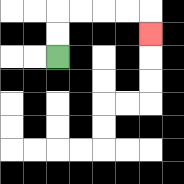{'start': '[2, 2]', 'end': '[6, 1]', 'path_directions': 'U,U,R,R,R,R,D', 'path_coordinates': '[[2, 2], [2, 1], [2, 0], [3, 0], [4, 0], [5, 0], [6, 0], [6, 1]]'}